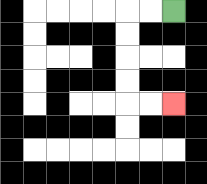{'start': '[7, 0]', 'end': '[7, 4]', 'path_directions': 'L,L,D,D,D,D,R,R', 'path_coordinates': '[[7, 0], [6, 0], [5, 0], [5, 1], [5, 2], [5, 3], [5, 4], [6, 4], [7, 4]]'}